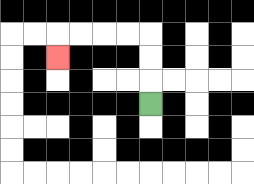{'start': '[6, 4]', 'end': '[2, 2]', 'path_directions': 'U,U,U,L,L,L,L,D', 'path_coordinates': '[[6, 4], [6, 3], [6, 2], [6, 1], [5, 1], [4, 1], [3, 1], [2, 1], [2, 2]]'}